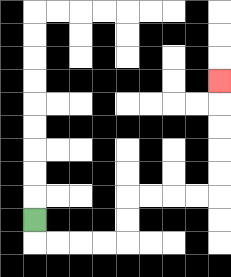{'start': '[1, 9]', 'end': '[9, 3]', 'path_directions': 'D,R,R,R,R,U,U,R,R,R,R,U,U,U,U,U', 'path_coordinates': '[[1, 9], [1, 10], [2, 10], [3, 10], [4, 10], [5, 10], [5, 9], [5, 8], [6, 8], [7, 8], [8, 8], [9, 8], [9, 7], [9, 6], [9, 5], [9, 4], [9, 3]]'}